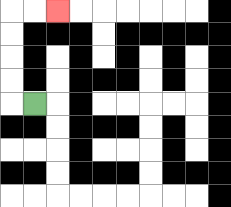{'start': '[1, 4]', 'end': '[2, 0]', 'path_directions': 'L,U,U,U,U,R,R', 'path_coordinates': '[[1, 4], [0, 4], [0, 3], [0, 2], [0, 1], [0, 0], [1, 0], [2, 0]]'}